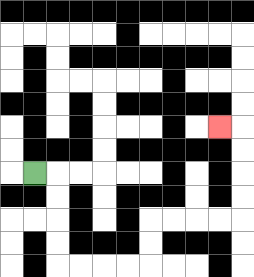{'start': '[1, 7]', 'end': '[9, 5]', 'path_directions': 'R,D,D,D,D,R,R,R,R,U,U,R,R,R,R,U,U,U,U,L', 'path_coordinates': '[[1, 7], [2, 7], [2, 8], [2, 9], [2, 10], [2, 11], [3, 11], [4, 11], [5, 11], [6, 11], [6, 10], [6, 9], [7, 9], [8, 9], [9, 9], [10, 9], [10, 8], [10, 7], [10, 6], [10, 5], [9, 5]]'}